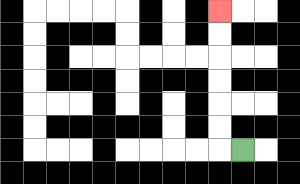{'start': '[10, 6]', 'end': '[9, 0]', 'path_directions': 'L,U,U,U,U,U,U', 'path_coordinates': '[[10, 6], [9, 6], [9, 5], [9, 4], [9, 3], [9, 2], [9, 1], [9, 0]]'}